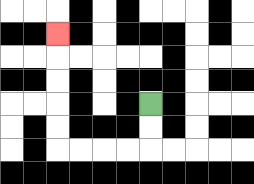{'start': '[6, 4]', 'end': '[2, 1]', 'path_directions': 'D,D,L,L,L,L,U,U,U,U,U', 'path_coordinates': '[[6, 4], [6, 5], [6, 6], [5, 6], [4, 6], [3, 6], [2, 6], [2, 5], [2, 4], [2, 3], [2, 2], [2, 1]]'}